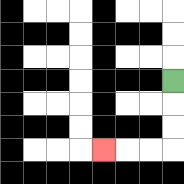{'start': '[7, 3]', 'end': '[4, 6]', 'path_directions': 'D,D,D,L,L,L', 'path_coordinates': '[[7, 3], [7, 4], [7, 5], [7, 6], [6, 6], [5, 6], [4, 6]]'}